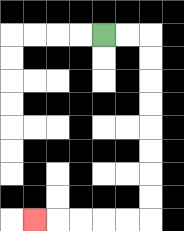{'start': '[4, 1]', 'end': '[1, 9]', 'path_directions': 'R,R,D,D,D,D,D,D,D,D,L,L,L,L,L', 'path_coordinates': '[[4, 1], [5, 1], [6, 1], [6, 2], [6, 3], [6, 4], [6, 5], [6, 6], [6, 7], [6, 8], [6, 9], [5, 9], [4, 9], [3, 9], [2, 9], [1, 9]]'}